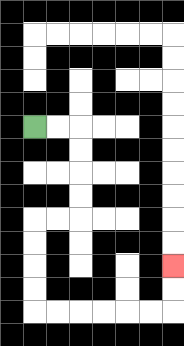{'start': '[1, 5]', 'end': '[7, 11]', 'path_directions': 'R,R,D,D,D,D,L,L,D,D,D,D,R,R,R,R,R,R,U,U', 'path_coordinates': '[[1, 5], [2, 5], [3, 5], [3, 6], [3, 7], [3, 8], [3, 9], [2, 9], [1, 9], [1, 10], [1, 11], [1, 12], [1, 13], [2, 13], [3, 13], [4, 13], [5, 13], [6, 13], [7, 13], [7, 12], [7, 11]]'}